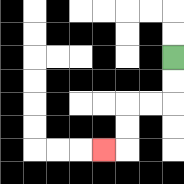{'start': '[7, 2]', 'end': '[4, 6]', 'path_directions': 'D,D,L,L,D,D,L', 'path_coordinates': '[[7, 2], [7, 3], [7, 4], [6, 4], [5, 4], [5, 5], [5, 6], [4, 6]]'}